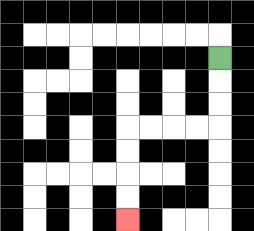{'start': '[9, 2]', 'end': '[5, 9]', 'path_directions': 'D,D,D,L,L,L,L,D,D,D,D', 'path_coordinates': '[[9, 2], [9, 3], [9, 4], [9, 5], [8, 5], [7, 5], [6, 5], [5, 5], [5, 6], [5, 7], [5, 8], [5, 9]]'}